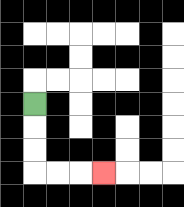{'start': '[1, 4]', 'end': '[4, 7]', 'path_directions': 'D,D,D,R,R,R', 'path_coordinates': '[[1, 4], [1, 5], [1, 6], [1, 7], [2, 7], [3, 7], [4, 7]]'}